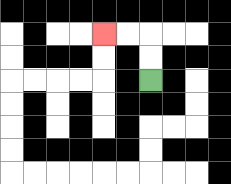{'start': '[6, 3]', 'end': '[4, 1]', 'path_directions': 'U,U,L,L', 'path_coordinates': '[[6, 3], [6, 2], [6, 1], [5, 1], [4, 1]]'}